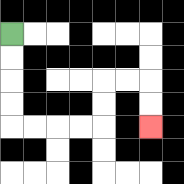{'start': '[0, 1]', 'end': '[6, 5]', 'path_directions': 'D,D,D,D,R,R,R,R,U,U,R,R,D,D', 'path_coordinates': '[[0, 1], [0, 2], [0, 3], [0, 4], [0, 5], [1, 5], [2, 5], [3, 5], [4, 5], [4, 4], [4, 3], [5, 3], [6, 3], [6, 4], [6, 5]]'}